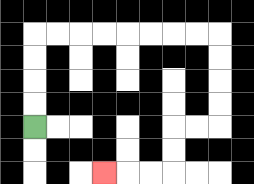{'start': '[1, 5]', 'end': '[4, 7]', 'path_directions': 'U,U,U,U,R,R,R,R,R,R,R,R,D,D,D,D,L,L,D,D,L,L,L', 'path_coordinates': '[[1, 5], [1, 4], [1, 3], [1, 2], [1, 1], [2, 1], [3, 1], [4, 1], [5, 1], [6, 1], [7, 1], [8, 1], [9, 1], [9, 2], [9, 3], [9, 4], [9, 5], [8, 5], [7, 5], [7, 6], [7, 7], [6, 7], [5, 7], [4, 7]]'}